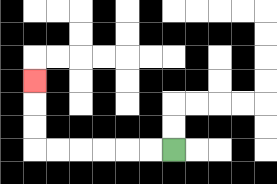{'start': '[7, 6]', 'end': '[1, 3]', 'path_directions': 'L,L,L,L,L,L,U,U,U', 'path_coordinates': '[[7, 6], [6, 6], [5, 6], [4, 6], [3, 6], [2, 6], [1, 6], [1, 5], [1, 4], [1, 3]]'}